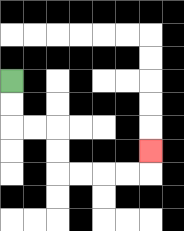{'start': '[0, 3]', 'end': '[6, 6]', 'path_directions': 'D,D,R,R,D,D,R,R,R,R,U', 'path_coordinates': '[[0, 3], [0, 4], [0, 5], [1, 5], [2, 5], [2, 6], [2, 7], [3, 7], [4, 7], [5, 7], [6, 7], [6, 6]]'}